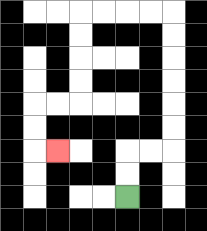{'start': '[5, 8]', 'end': '[2, 6]', 'path_directions': 'U,U,R,R,U,U,U,U,U,U,L,L,L,L,D,D,D,D,L,L,D,D,R', 'path_coordinates': '[[5, 8], [5, 7], [5, 6], [6, 6], [7, 6], [7, 5], [7, 4], [7, 3], [7, 2], [7, 1], [7, 0], [6, 0], [5, 0], [4, 0], [3, 0], [3, 1], [3, 2], [3, 3], [3, 4], [2, 4], [1, 4], [1, 5], [1, 6], [2, 6]]'}